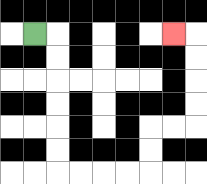{'start': '[1, 1]', 'end': '[7, 1]', 'path_directions': 'R,D,D,D,D,D,D,R,R,R,R,U,U,R,R,U,U,U,U,L', 'path_coordinates': '[[1, 1], [2, 1], [2, 2], [2, 3], [2, 4], [2, 5], [2, 6], [2, 7], [3, 7], [4, 7], [5, 7], [6, 7], [6, 6], [6, 5], [7, 5], [8, 5], [8, 4], [8, 3], [8, 2], [8, 1], [7, 1]]'}